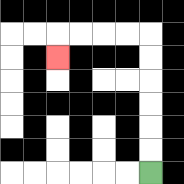{'start': '[6, 7]', 'end': '[2, 2]', 'path_directions': 'U,U,U,U,U,U,L,L,L,L,D', 'path_coordinates': '[[6, 7], [6, 6], [6, 5], [6, 4], [6, 3], [6, 2], [6, 1], [5, 1], [4, 1], [3, 1], [2, 1], [2, 2]]'}